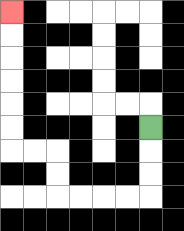{'start': '[6, 5]', 'end': '[0, 0]', 'path_directions': 'D,D,D,L,L,L,L,U,U,L,L,U,U,U,U,U,U', 'path_coordinates': '[[6, 5], [6, 6], [6, 7], [6, 8], [5, 8], [4, 8], [3, 8], [2, 8], [2, 7], [2, 6], [1, 6], [0, 6], [0, 5], [0, 4], [0, 3], [0, 2], [0, 1], [0, 0]]'}